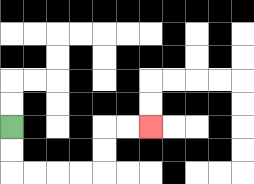{'start': '[0, 5]', 'end': '[6, 5]', 'path_directions': 'D,D,R,R,R,R,U,U,R,R', 'path_coordinates': '[[0, 5], [0, 6], [0, 7], [1, 7], [2, 7], [3, 7], [4, 7], [4, 6], [4, 5], [5, 5], [6, 5]]'}